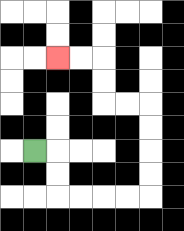{'start': '[1, 6]', 'end': '[2, 2]', 'path_directions': 'R,D,D,R,R,R,R,U,U,U,U,L,L,U,U,L,L', 'path_coordinates': '[[1, 6], [2, 6], [2, 7], [2, 8], [3, 8], [4, 8], [5, 8], [6, 8], [6, 7], [6, 6], [6, 5], [6, 4], [5, 4], [4, 4], [4, 3], [4, 2], [3, 2], [2, 2]]'}